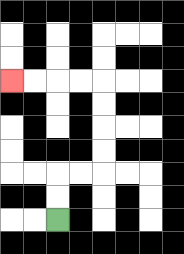{'start': '[2, 9]', 'end': '[0, 3]', 'path_directions': 'U,U,R,R,U,U,U,U,L,L,L,L', 'path_coordinates': '[[2, 9], [2, 8], [2, 7], [3, 7], [4, 7], [4, 6], [4, 5], [4, 4], [4, 3], [3, 3], [2, 3], [1, 3], [0, 3]]'}